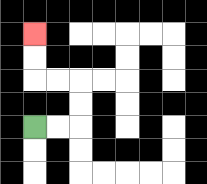{'start': '[1, 5]', 'end': '[1, 1]', 'path_directions': 'R,R,U,U,L,L,U,U', 'path_coordinates': '[[1, 5], [2, 5], [3, 5], [3, 4], [3, 3], [2, 3], [1, 3], [1, 2], [1, 1]]'}